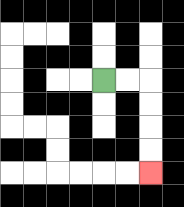{'start': '[4, 3]', 'end': '[6, 7]', 'path_directions': 'R,R,D,D,D,D', 'path_coordinates': '[[4, 3], [5, 3], [6, 3], [6, 4], [6, 5], [6, 6], [6, 7]]'}